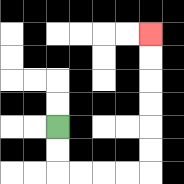{'start': '[2, 5]', 'end': '[6, 1]', 'path_directions': 'D,D,R,R,R,R,U,U,U,U,U,U', 'path_coordinates': '[[2, 5], [2, 6], [2, 7], [3, 7], [4, 7], [5, 7], [6, 7], [6, 6], [6, 5], [6, 4], [6, 3], [6, 2], [6, 1]]'}